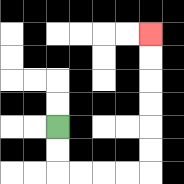{'start': '[2, 5]', 'end': '[6, 1]', 'path_directions': 'D,D,R,R,R,R,U,U,U,U,U,U', 'path_coordinates': '[[2, 5], [2, 6], [2, 7], [3, 7], [4, 7], [5, 7], [6, 7], [6, 6], [6, 5], [6, 4], [6, 3], [6, 2], [6, 1]]'}